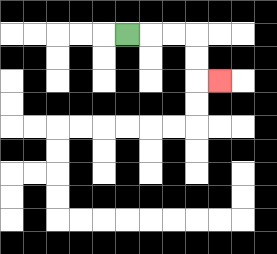{'start': '[5, 1]', 'end': '[9, 3]', 'path_directions': 'R,R,R,D,D,R', 'path_coordinates': '[[5, 1], [6, 1], [7, 1], [8, 1], [8, 2], [8, 3], [9, 3]]'}